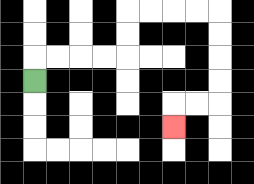{'start': '[1, 3]', 'end': '[7, 5]', 'path_directions': 'U,R,R,R,R,U,U,R,R,R,R,D,D,D,D,L,L,D', 'path_coordinates': '[[1, 3], [1, 2], [2, 2], [3, 2], [4, 2], [5, 2], [5, 1], [5, 0], [6, 0], [7, 0], [8, 0], [9, 0], [9, 1], [9, 2], [9, 3], [9, 4], [8, 4], [7, 4], [7, 5]]'}